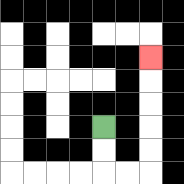{'start': '[4, 5]', 'end': '[6, 2]', 'path_directions': 'D,D,R,R,U,U,U,U,U', 'path_coordinates': '[[4, 5], [4, 6], [4, 7], [5, 7], [6, 7], [6, 6], [6, 5], [6, 4], [6, 3], [6, 2]]'}